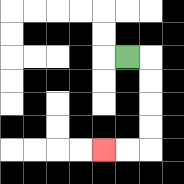{'start': '[5, 2]', 'end': '[4, 6]', 'path_directions': 'R,D,D,D,D,L,L', 'path_coordinates': '[[5, 2], [6, 2], [6, 3], [6, 4], [6, 5], [6, 6], [5, 6], [4, 6]]'}